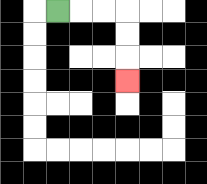{'start': '[2, 0]', 'end': '[5, 3]', 'path_directions': 'R,R,R,D,D,D', 'path_coordinates': '[[2, 0], [3, 0], [4, 0], [5, 0], [5, 1], [5, 2], [5, 3]]'}